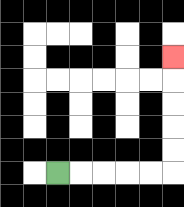{'start': '[2, 7]', 'end': '[7, 2]', 'path_directions': 'R,R,R,R,R,U,U,U,U,U', 'path_coordinates': '[[2, 7], [3, 7], [4, 7], [5, 7], [6, 7], [7, 7], [7, 6], [7, 5], [7, 4], [7, 3], [7, 2]]'}